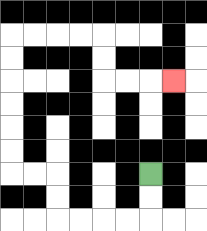{'start': '[6, 7]', 'end': '[7, 3]', 'path_directions': 'D,D,L,L,L,L,U,U,L,L,U,U,U,U,U,U,R,R,R,R,D,D,R,R,R', 'path_coordinates': '[[6, 7], [6, 8], [6, 9], [5, 9], [4, 9], [3, 9], [2, 9], [2, 8], [2, 7], [1, 7], [0, 7], [0, 6], [0, 5], [0, 4], [0, 3], [0, 2], [0, 1], [1, 1], [2, 1], [3, 1], [4, 1], [4, 2], [4, 3], [5, 3], [6, 3], [7, 3]]'}